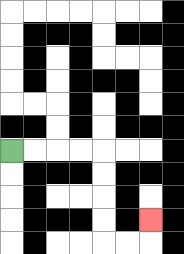{'start': '[0, 6]', 'end': '[6, 9]', 'path_directions': 'R,R,R,R,D,D,D,D,R,R,U', 'path_coordinates': '[[0, 6], [1, 6], [2, 6], [3, 6], [4, 6], [4, 7], [4, 8], [4, 9], [4, 10], [5, 10], [6, 10], [6, 9]]'}